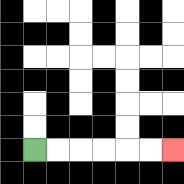{'start': '[1, 6]', 'end': '[7, 6]', 'path_directions': 'R,R,R,R,R,R', 'path_coordinates': '[[1, 6], [2, 6], [3, 6], [4, 6], [5, 6], [6, 6], [7, 6]]'}